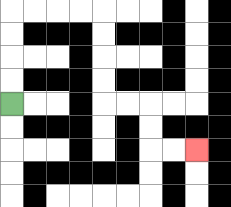{'start': '[0, 4]', 'end': '[8, 6]', 'path_directions': 'U,U,U,U,R,R,R,R,D,D,D,D,R,R,D,D,R,R', 'path_coordinates': '[[0, 4], [0, 3], [0, 2], [0, 1], [0, 0], [1, 0], [2, 0], [3, 0], [4, 0], [4, 1], [4, 2], [4, 3], [4, 4], [5, 4], [6, 4], [6, 5], [6, 6], [7, 6], [8, 6]]'}